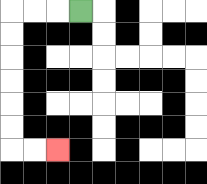{'start': '[3, 0]', 'end': '[2, 6]', 'path_directions': 'L,L,L,D,D,D,D,D,D,R,R', 'path_coordinates': '[[3, 0], [2, 0], [1, 0], [0, 0], [0, 1], [0, 2], [0, 3], [0, 4], [0, 5], [0, 6], [1, 6], [2, 6]]'}